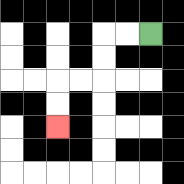{'start': '[6, 1]', 'end': '[2, 5]', 'path_directions': 'L,L,D,D,L,L,D,D', 'path_coordinates': '[[6, 1], [5, 1], [4, 1], [4, 2], [4, 3], [3, 3], [2, 3], [2, 4], [2, 5]]'}